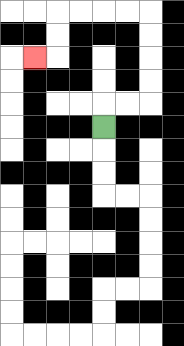{'start': '[4, 5]', 'end': '[1, 2]', 'path_directions': 'U,R,R,U,U,U,U,L,L,L,L,D,D,L', 'path_coordinates': '[[4, 5], [4, 4], [5, 4], [6, 4], [6, 3], [6, 2], [6, 1], [6, 0], [5, 0], [4, 0], [3, 0], [2, 0], [2, 1], [2, 2], [1, 2]]'}